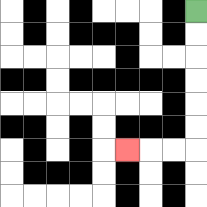{'start': '[8, 0]', 'end': '[5, 6]', 'path_directions': 'D,D,D,D,D,D,L,L,L', 'path_coordinates': '[[8, 0], [8, 1], [8, 2], [8, 3], [8, 4], [8, 5], [8, 6], [7, 6], [6, 6], [5, 6]]'}